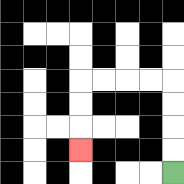{'start': '[7, 7]', 'end': '[3, 6]', 'path_directions': 'U,U,U,U,L,L,L,L,D,D,D', 'path_coordinates': '[[7, 7], [7, 6], [7, 5], [7, 4], [7, 3], [6, 3], [5, 3], [4, 3], [3, 3], [3, 4], [3, 5], [3, 6]]'}